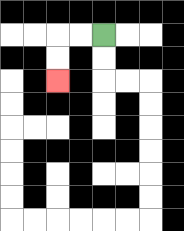{'start': '[4, 1]', 'end': '[2, 3]', 'path_directions': 'L,L,D,D', 'path_coordinates': '[[4, 1], [3, 1], [2, 1], [2, 2], [2, 3]]'}